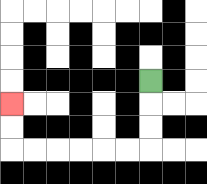{'start': '[6, 3]', 'end': '[0, 4]', 'path_directions': 'D,D,D,L,L,L,L,L,L,U,U', 'path_coordinates': '[[6, 3], [6, 4], [6, 5], [6, 6], [5, 6], [4, 6], [3, 6], [2, 6], [1, 6], [0, 6], [0, 5], [0, 4]]'}